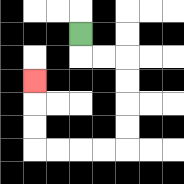{'start': '[3, 1]', 'end': '[1, 3]', 'path_directions': 'D,R,R,D,D,D,D,L,L,L,L,U,U,U', 'path_coordinates': '[[3, 1], [3, 2], [4, 2], [5, 2], [5, 3], [5, 4], [5, 5], [5, 6], [4, 6], [3, 6], [2, 6], [1, 6], [1, 5], [1, 4], [1, 3]]'}